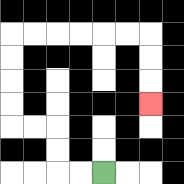{'start': '[4, 7]', 'end': '[6, 4]', 'path_directions': 'L,L,U,U,L,L,U,U,U,U,R,R,R,R,R,R,D,D,D', 'path_coordinates': '[[4, 7], [3, 7], [2, 7], [2, 6], [2, 5], [1, 5], [0, 5], [0, 4], [0, 3], [0, 2], [0, 1], [1, 1], [2, 1], [3, 1], [4, 1], [5, 1], [6, 1], [6, 2], [6, 3], [6, 4]]'}